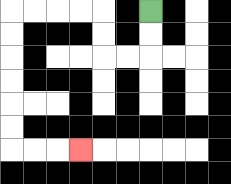{'start': '[6, 0]', 'end': '[3, 6]', 'path_directions': 'D,D,L,L,U,U,L,L,L,L,D,D,D,D,D,D,R,R,R', 'path_coordinates': '[[6, 0], [6, 1], [6, 2], [5, 2], [4, 2], [4, 1], [4, 0], [3, 0], [2, 0], [1, 0], [0, 0], [0, 1], [0, 2], [0, 3], [0, 4], [0, 5], [0, 6], [1, 6], [2, 6], [3, 6]]'}